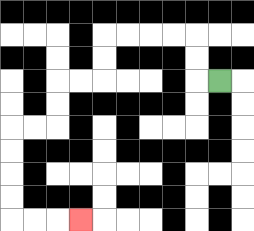{'start': '[9, 3]', 'end': '[3, 9]', 'path_directions': 'L,U,U,L,L,L,L,D,D,L,L,D,D,L,L,D,D,D,D,R,R,R', 'path_coordinates': '[[9, 3], [8, 3], [8, 2], [8, 1], [7, 1], [6, 1], [5, 1], [4, 1], [4, 2], [4, 3], [3, 3], [2, 3], [2, 4], [2, 5], [1, 5], [0, 5], [0, 6], [0, 7], [0, 8], [0, 9], [1, 9], [2, 9], [3, 9]]'}